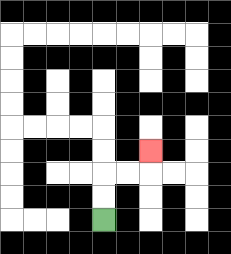{'start': '[4, 9]', 'end': '[6, 6]', 'path_directions': 'U,U,R,R,U', 'path_coordinates': '[[4, 9], [4, 8], [4, 7], [5, 7], [6, 7], [6, 6]]'}